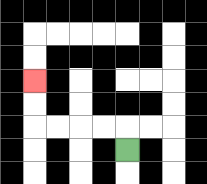{'start': '[5, 6]', 'end': '[1, 3]', 'path_directions': 'U,L,L,L,L,U,U', 'path_coordinates': '[[5, 6], [5, 5], [4, 5], [3, 5], [2, 5], [1, 5], [1, 4], [1, 3]]'}